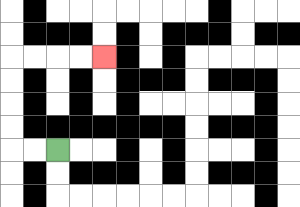{'start': '[2, 6]', 'end': '[4, 2]', 'path_directions': 'L,L,U,U,U,U,R,R,R,R', 'path_coordinates': '[[2, 6], [1, 6], [0, 6], [0, 5], [0, 4], [0, 3], [0, 2], [1, 2], [2, 2], [3, 2], [4, 2]]'}